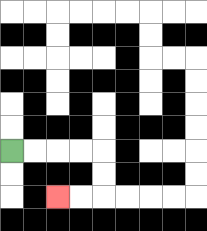{'start': '[0, 6]', 'end': '[2, 8]', 'path_directions': 'R,R,R,R,D,D,L,L', 'path_coordinates': '[[0, 6], [1, 6], [2, 6], [3, 6], [4, 6], [4, 7], [4, 8], [3, 8], [2, 8]]'}